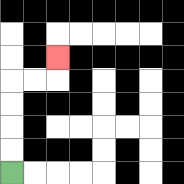{'start': '[0, 7]', 'end': '[2, 2]', 'path_directions': 'U,U,U,U,R,R,U', 'path_coordinates': '[[0, 7], [0, 6], [0, 5], [0, 4], [0, 3], [1, 3], [2, 3], [2, 2]]'}